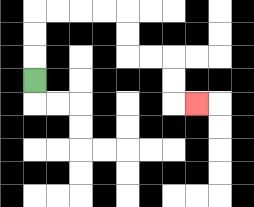{'start': '[1, 3]', 'end': '[8, 4]', 'path_directions': 'U,U,U,R,R,R,R,D,D,R,R,D,D,R', 'path_coordinates': '[[1, 3], [1, 2], [1, 1], [1, 0], [2, 0], [3, 0], [4, 0], [5, 0], [5, 1], [5, 2], [6, 2], [7, 2], [7, 3], [7, 4], [8, 4]]'}